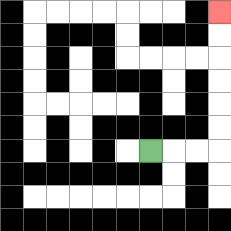{'start': '[6, 6]', 'end': '[9, 0]', 'path_directions': 'R,R,R,U,U,U,U,U,U', 'path_coordinates': '[[6, 6], [7, 6], [8, 6], [9, 6], [9, 5], [9, 4], [9, 3], [9, 2], [9, 1], [9, 0]]'}